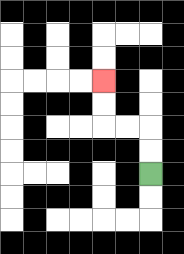{'start': '[6, 7]', 'end': '[4, 3]', 'path_directions': 'U,U,L,L,U,U', 'path_coordinates': '[[6, 7], [6, 6], [6, 5], [5, 5], [4, 5], [4, 4], [4, 3]]'}